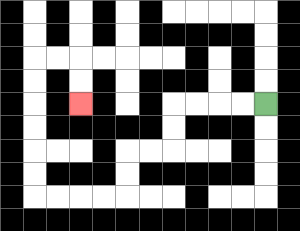{'start': '[11, 4]', 'end': '[3, 4]', 'path_directions': 'L,L,L,L,D,D,L,L,D,D,L,L,L,L,U,U,U,U,U,U,R,R,D,D', 'path_coordinates': '[[11, 4], [10, 4], [9, 4], [8, 4], [7, 4], [7, 5], [7, 6], [6, 6], [5, 6], [5, 7], [5, 8], [4, 8], [3, 8], [2, 8], [1, 8], [1, 7], [1, 6], [1, 5], [1, 4], [1, 3], [1, 2], [2, 2], [3, 2], [3, 3], [3, 4]]'}